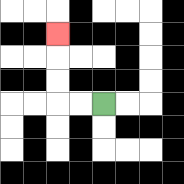{'start': '[4, 4]', 'end': '[2, 1]', 'path_directions': 'L,L,U,U,U', 'path_coordinates': '[[4, 4], [3, 4], [2, 4], [2, 3], [2, 2], [2, 1]]'}